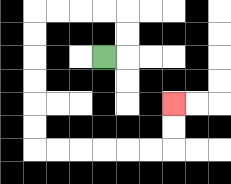{'start': '[4, 2]', 'end': '[7, 4]', 'path_directions': 'R,U,U,L,L,L,L,D,D,D,D,D,D,R,R,R,R,R,R,U,U', 'path_coordinates': '[[4, 2], [5, 2], [5, 1], [5, 0], [4, 0], [3, 0], [2, 0], [1, 0], [1, 1], [1, 2], [1, 3], [1, 4], [1, 5], [1, 6], [2, 6], [3, 6], [4, 6], [5, 6], [6, 6], [7, 6], [7, 5], [7, 4]]'}